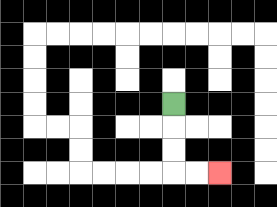{'start': '[7, 4]', 'end': '[9, 7]', 'path_directions': 'D,D,D,R,R', 'path_coordinates': '[[7, 4], [7, 5], [7, 6], [7, 7], [8, 7], [9, 7]]'}